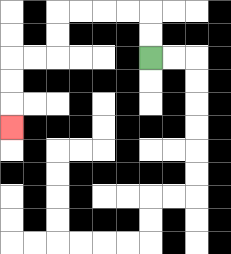{'start': '[6, 2]', 'end': '[0, 5]', 'path_directions': 'U,U,L,L,L,L,D,D,L,L,D,D,D', 'path_coordinates': '[[6, 2], [6, 1], [6, 0], [5, 0], [4, 0], [3, 0], [2, 0], [2, 1], [2, 2], [1, 2], [0, 2], [0, 3], [0, 4], [0, 5]]'}